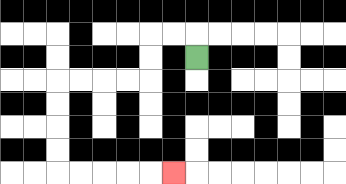{'start': '[8, 2]', 'end': '[7, 7]', 'path_directions': 'U,L,L,D,D,L,L,L,L,D,D,D,D,R,R,R,R,R', 'path_coordinates': '[[8, 2], [8, 1], [7, 1], [6, 1], [6, 2], [6, 3], [5, 3], [4, 3], [3, 3], [2, 3], [2, 4], [2, 5], [2, 6], [2, 7], [3, 7], [4, 7], [5, 7], [6, 7], [7, 7]]'}